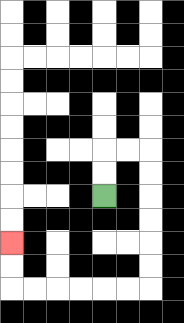{'start': '[4, 8]', 'end': '[0, 10]', 'path_directions': 'U,U,R,R,D,D,D,D,D,D,L,L,L,L,L,L,U,U', 'path_coordinates': '[[4, 8], [4, 7], [4, 6], [5, 6], [6, 6], [6, 7], [6, 8], [6, 9], [6, 10], [6, 11], [6, 12], [5, 12], [4, 12], [3, 12], [2, 12], [1, 12], [0, 12], [0, 11], [0, 10]]'}